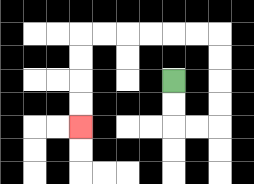{'start': '[7, 3]', 'end': '[3, 5]', 'path_directions': 'D,D,R,R,U,U,U,U,L,L,L,L,L,L,D,D,D,D', 'path_coordinates': '[[7, 3], [7, 4], [7, 5], [8, 5], [9, 5], [9, 4], [9, 3], [9, 2], [9, 1], [8, 1], [7, 1], [6, 1], [5, 1], [4, 1], [3, 1], [3, 2], [3, 3], [3, 4], [3, 5]]'}